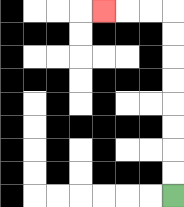{'start': '[7, 8]', 'end': '[4, 0]', 'path_directions': 'U,U,U,U,U,U,U,U,L,L,L', 'path_coordinates': '[[7, 8], [7, 7], [7, 6], [7, 5], [7, 4], [7, 3], [7, 2], [7, 1], [7, 0], [6, 0], [5, 0], [4, 0]]'}